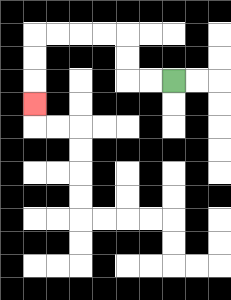{'start': '[7, 3]', 'end': '[1, 4]', 'path_directions': 'L,L,U,U,L,L,L,L,D,D,D', 'path_coordinates': '[[7, 3], [6, 3], [5, 3], [5, 2], [5, 1], [4, 1], [3, 1], [2, 1], [1, 1], [1, 2], [1, 3], [1, 4]]'}